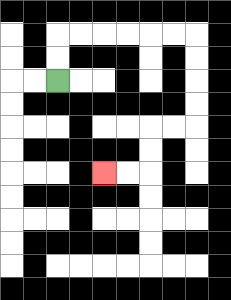{'start': '[2, 3]', 'end': '[4, 7]', 'path_directions': 'U,U,R,R,R,R,R,R,D,D,D,D,L,L,D,D,L,L', 'path_coordinates': '[[2, 3], [2, 2], [2, 1], [3, 1], [4, 1], [5, 1], [6, 1], [7, 1], [8, 1], [8, 2], [8, 3], [8, 4], [8, 5], [7, 5], [6, 5], [6, 6], [6, 7], [5, 7], [4, 7]]'}